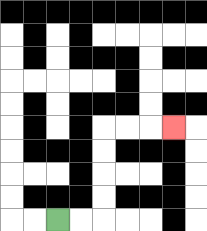{'start': '[2, 9]', 'end': '[7, 5]', 'path_directions': 'R,R,U,U,U,U,R,R,R', 'path_coordinates': '[[2, 9], [3, 9], [4, 9], [4, 8], [4, 7], [4, 6], [4, 5], [5, 5], [6, 5], [7, 5]]'}